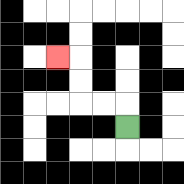{'start': '[5, 5]', 'end': '[2, 2]', 'path_directions': 'U,L,L,U,U,L', 'path_coordinates': '[[5, 5], [5, 4], [4, 4], [3, 4], [3, 3], [3, 2], [2, 2]]'}